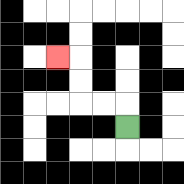{'start': '[5, 5]', 'end': '[2, 2]', 'path_directions': 'U,L,L,U,U,L', 'path_coordinates': '[[5, 5], [5, 4], [4, 4], [3, 4], [3, 3], [3, 2], [2, 2]]'}